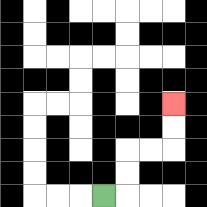{'start': '[4, 8]', 'end': '[7, 4]', 'path_directions': 'R,U,U,R,R,U,U', 'path_coordinates': '[[4, 8], [5, 8], [5, 7], [5, 6], [6, 6], [7, 6], [7, 5], [7, 4]]'}